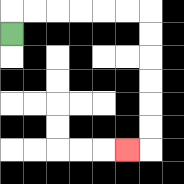{'start': '[0, 1]', 'end': '[5, 6]', 'path_directions': 'U,R,R,R,R,R,R,D,D,D,D,D,D,L', 'path_coordinates': '[[0, 1], [0, 0], [1, 0], [2, 0], [3, 0], [4, 0], [5, 0], [6, 0], [6, 1], [6, 2], [6, 3], [6, 4], [6, 5], [6, 6], [5, 6]]'}